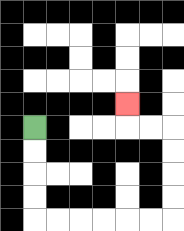{'start': '[1, 5]', 'end': '[5, 4]', 'path_directions': 'D,D,D,D,R,R,R,R,R,R,U,U,U,U,L,L,U', 'path_coordinates': '[[1, 5], [1, 6], [1, 7], [1, 8], [1, 9], [2, 9], [3, 9], [4, 9], [5, 9], [6, 9], [7, 9], [7, 8], [7, 7], [7, 6], [7, 5], [6, 5], [5, 5], [5, 4]]'}